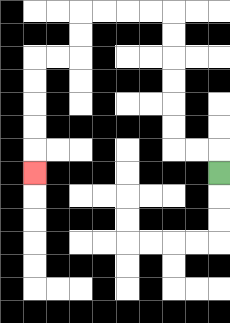{'start': '[9, 7]', 'end': '[1, 7]', 'path_directions': 'U,L,L,U,U,U,U,U,U,L,L,L,L,D,D,L,L,D,D,D,D,D', 'path_coordinates': '[[9, 7], [9, 6], [8, 6], [7, 6], [7, 5], [7, 4], [7, 3], [7, 2], [7, 1], [7, 0], [6, 0], [5, 0], [4, 0], [3, 0], [3, 1], [3, 2], [2, 2], [1, 2], [1, 3], [1, 4], [1, 5], [1, 6], [1, 7]]'}